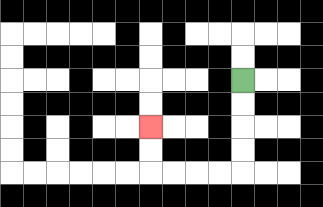{'start': '[10, 3]', 'end': '[6, 5]', 'path_directions': 'D,D,D,D,L,L,L,L,U,U', 'path_coordinates': '[[10, 3], [10, 4], [10, 5], [10, 6], [10, 7], [9, 7], [8, 7], [7, 7], [6, 7], [6, 6], [6, 5]]'}